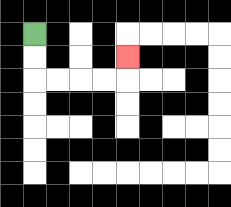{'start': '[1, 1]', 'end': '[5, 2]', 'path_directions': 'D,D,R,R,R,R,U', 'path_coordinates': '[[1, 1], [1, 2], [1, 3], [2, 3], [3, 3], [4, 3], [5, 3], [5, 2]]'}